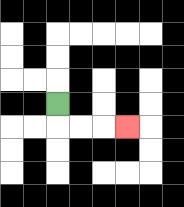{'start': '[2, 4]', 'end': '[5, 5]', 'path_directions': 'D,R,R,R', 'path_coordinates': '[[2, 4], [2, 5], [3, 5], [4, 5], [5, 5]]'}